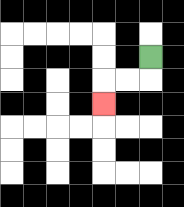{'start': '[6, 2]', 'end': '[4, 4]', 'path_directions': 'D,L,L,D', 'path_coordinates': '[[6, 2], [6, 3], [5, 3], [4, 3], [4, 4]]'}